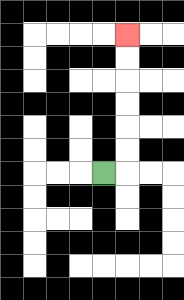{'start': '[4, 7]', 'end': '[5, 1]', 'path_directions': 'R,U,U,U,U,U,U', 'path_coordinates': '[[4, 7], [5, 7], [5, 6], [5, 5], [5, 4], [5, 3], [5, 2], [5, 1]]'}